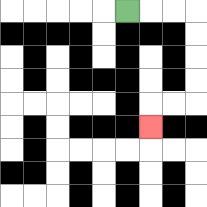{'start': '[5, 0]', 'end': '[6, 5]', 'path_directions': 'R,R,R,D,D,D,D,L,L,D', 'path_coordinates': '[[5, 0], [6, 0], [7, 0], [8, 0], [8, 1], [8, 2], [8, 3], [8, 4], [7, 4], [6, 4], [6, 5]]'}